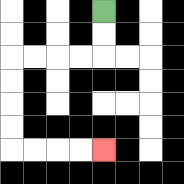{'start': '[4, 0]', 'end': '[4, 6]', 'path_directions': 'D,D,L,L,L,L,D,D,D,D,R,R,R,R', 'path_coordinates': '[[4, 0], [4, 1], [4, 2], [3, 2], [2, 2], [1, 2], [0, 2], [0, 3], [0, 4], [0, 5], [0, 6], [1, 6], [2, 6], [3, 6], [4, 6]]'}